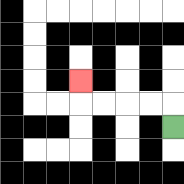{'start': '[7, 5]', 'end': '[3, 3]', 'path_directions': 'U,L,L,L,L,U', 'path_coordinates': '[[7, 5], [7, 4], [6, 4], [5, 4], [4, 4], [3, 4], [3, 3]]'}